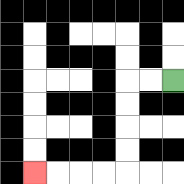{'start': '[7, 3]', 'end': '[1, 7]', 'path_directions': 'L,L,D,D,D,D,L,L,L,L', 'path_coordinates': '[[7, 3], [6, 3], [5, 3], [5, 4], [5, 5], [5, 6], [5, 7], [4, 7], [3, 7], [2, 7], [1, 7]]'}